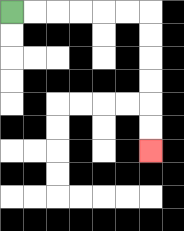{'start': '[0, 0]', 'end': '[6, 6]', 'path_directions': 'R,R,R,R,R,R,D,D,D,D,D,D', 'path_coordinates': '[[0, 0], [1, 0], [2, 0], [3, 0], [4, 0], [5, 0], [6, 0], [6, 1], [6, 2], [6, 3], [6, 4], [6, 5], [6, 6]]'}